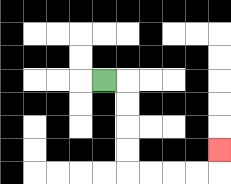{'start': '[4, 3]', 'end': '[9, 6]', 'path_directions': 'R,D,D,D,D,R,R,R,R,U', 'path_coordinates': '[[4, 3], [5, 3], [5, 4], [5, 5], [5, 6], [5, 7], [6, 7], [7, 7], [8, 7], [9, 7], [9, 6]]'}